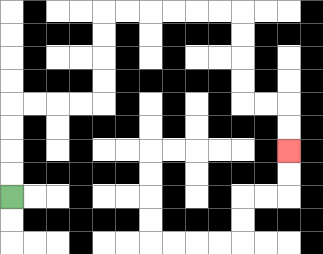{'start': '[0, 8]', 'end': '[12, 6]', 'path_directions': 'U,U,U,U,R,R,R,R,U,U,U,U,R,R,R,R,R,R,D,D,D,D,R,R,D,D', 'path_coordinates': '[[0, 8], [0, 7], [0, 6], [0, 5], [0, 4], [1, 4], [2, 4], [3, 4], [4, 4], [4, 3], [4, 2], [4, 1], [4, 0], [5, 0], [6, 0], [7, 0], [8, 0], [9, 0], [10, 0], [10, 1], [10, 2], [10, 3], [10, 4], [11, 4], [12, 4], [12, 5], [12, 6]]'}